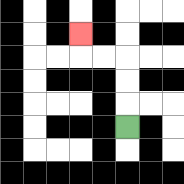{'start': '[5, 5]', 'end': '[3, 1]', 'path_directions': 'U,U,U,L,L,U', 'path_coordinates': '[[5, 5], [5, 4], [5, 3], [5, 2], [4, 2], [3, 2], [3, 1]]'}